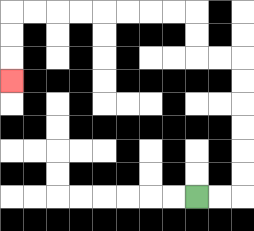{'start': '[8, 8]', 'end': '[0, 3]', 'path_directions': 'R,R,U,U,U,U,U,U,L,L,U,U,L,L,L,L,L,L,L,L,D,D,D', 'path_coordinates': '[[8, 8], [9, 8], [10, 8], [10, 7], [10, 6], [10, 5], [10, 4], [10, 3], [10, 2], [9, 2], [8, 2], [8, 1], [8, 0], [7, 0], [6, 0], [5, 0], [4, 0], [3, 0], [2, 0], [1, 0], [0, 0], [0, 1], [0, 2], [0, 3]]'}